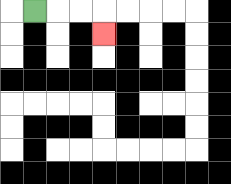{'start': '[1, 0]', 'end': '[4, 1]', 'path_directions': 'R,R,R,D', 'path_coordinates': '[[1, 0], [2, 0], [3, 0], [4, 0], [4, 1]]'}